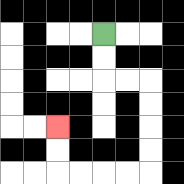{'start': '[4, 1]', 'end': '[2, 5]', 'path_directions': 'D,D,R,R,D,D,D,D,L,L,L,L,U,U', 'path_coordinates': '[[4, 1], [4, 2], [4, 3], [5, 3], [6, 3], [6, 4], [6, 5], [6, 6], [6, 7], [5, 7], [4, 7], [3, 7], [2, 7], [2, 6], [2, 5]]'}